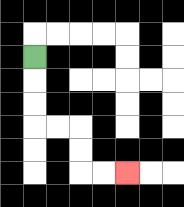{'start': '[1, 2]', 'end': '[5, 7]', 'path_directions': 'D,D,D,R,R,D,D,R,R', 'path_coordinates': '[[1, 2], [1, 3], [1, 4], [1, 5], [2, 5], [3, 5], [3, 6], [3, 7], [4, 7], [5, 7]]'}